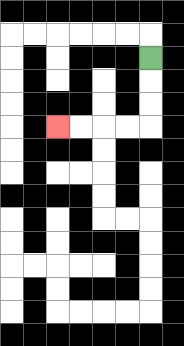{'start': '[6, 2]', 'end': '[2, 5]', 'path_directions': 'D,D,D,L,L,L,L', 'path_coordinates': '[[6, 2], [6, 3], [6, 4], [6, 5], [5, 5], [4, 5], [3, 5], [2, 5]]'}